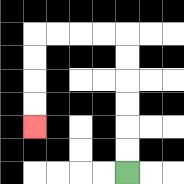{'start': '[5, 7]', 'end': '[1, 5]', 'path_directions': 'U,U,U,U,U,U,L,L,L,L,D,D,D,D', 'path_coordinates': '[[5, 7], [5, 6], [5, 5], [5, 4], [5, 3], [5, 2], [5, 1], [4, 1], [3, 1], [2, 1], [1, 1], [1, 2], [1, 3], [1, 4], [1, 5]]'}